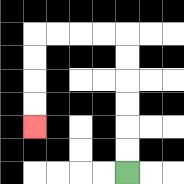{'start': '[5, 7]', 'end': '[1, 5]', 'path_directions': 'U,U,U,U,U,U,L,L,L,L,D,D,D,D', 'path_coordinates': '[[5, 7], [5, 6], [5, 5], [5, 4], [5, 3], [5, 2], [5, 1], [4, 1], [3, 1], [2, 1], [1, 1], [1, 2], [1, 3], [1, 4], [1, 5]]'}